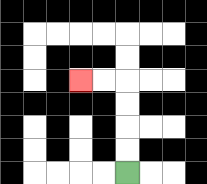{'start': '[5, 7]', 'end': '[3, 3]', 'path_directions': 'U,U,U,U,L,L', 'path_coordinates': '[[5, 7], [5, 6], [5, 5], [5, 4], [5, 3], [4, 3], [3, 3]]'}